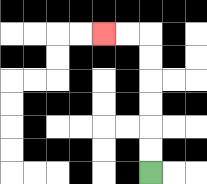{'start': '[6, 7]', 'end': '[4, 1]', 'path_directions': 'U,U,U,U,U,U,L,L', 'path_coordinates': '[[6, 7], [6, 6], [6, 5], [6, 4], [6, 3], [6, 2], [6, 1], [5, 1], [4, 1]]'}